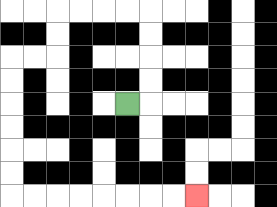{'start': '[5, 4]', 'end': '[8, 8]', 'path_directions': 'R,U,U,U,U,L,L,L,L,D,D,L,L,D,D,D,D,D,D,R,R,R,R,R,R,R,R', 'path_coordinates': '[[5, 4], [6, 4], [6, 3], [6, 2], [6, 1], [6, 0], [5, 0], [4, 0], [3, 0], [2, 0], [2, 1], [2, 2], [1, 2], [0, 2], [0, 3], [0, 4], [0, 5], [0, 6], [0, 7], [0, 8], [1, 8], [2, 8], [3, 8], [4, 8], [5, 8], [6, 8], [7, 8], [8, 8]]'}